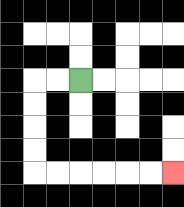{'start': '[3, 3]', 'end': '[7, 7]', 'path_directions': 'L,L,D,D,D,D,R,R,R,R,R,R', 'path_coordinates': '[[3, 3], [2, 3], [1, 3], [1, 4], [1, 5], [1, 6], [1, 7], [2, 7], [3, 7], [4, 7], [5, 7], [6, 7], [7, 7]]'}